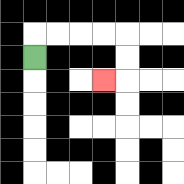{'start': '[1, 2]', 'end': '[4, 3]', 'path_directions': 'U,R,R,R,R,D,D,L', 'path_coordinates': '[[1, 2], [1, 1], [2, 1], [3, 1], [4, 1], [5, 1], [5, 2], [5, 3], [4, 3]]'}